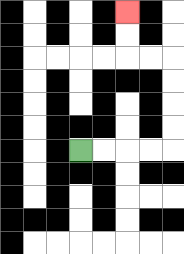{'start': '[3, 6]', 'end': '[5, 0]', 'path_directions': 'R,R,R,R,U,U,U,U,L,L,U,U', 'path_coordinates': '[[3, 6], [4, 6], [5, 6], [6, 6], [7, 6], [7, 5], [7, 4], [7, 3], [7, 2], [6, 2], [5, 2], [5, 1], [5, 0]]'}